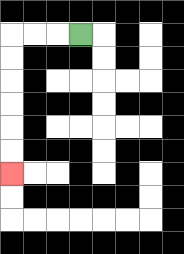{'start': '[3, 1]', 'end': '[0, 7]', 'path_directions': 'L,L,L,D,D,D,D,D,D', 'path_coordinates': '[[3, 1], [2, 1], [1, 1], [0, 1], [0, 2], [0, 3], [0, 4], [0, 5], [0, 6], [0, 7]]'}